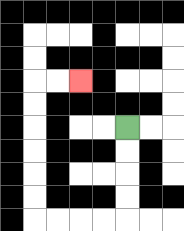{'start': '[5, 5]', 'end': '[3, 3]', 'path_directions': 'D,D,D,D,L,L,L,L,U,U,U,U,U,U,R,R', 'path_coordinates': '[[5, 5], [5, 6], [5, 7], [5, 8], [5, 9], [4, 9], [3, 9], [2, 9], [1, 9], [1, 8], [1, 7], [1, 6], [1, 5], [1, 4], [1, 3], [2, 3], [3, 3]]'}